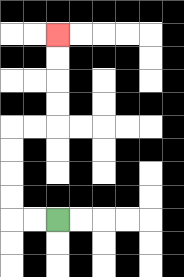{'start': '[2, 9]', 'end': '[2, 1]', 'path_directions': 'L,L,U,U,U,U,R,R,U,U,U,U', 'path_coordinates': '[[2, 9], [1, 9], [0, 9], [0, 8], [0, 7], [0, 6], [0, 5], [1, 5], [2, 5], [2, 4], [2, 3], [2, 2], [2, 1]]'}